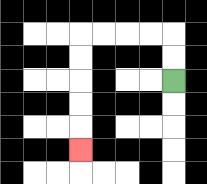{'start': '[7, 3]', 'end': '[3, 6]', 'path_directions': 'U,U,L,L,L,L,D,D,D,D,D', 'path_coordinates': '[[7, 3], [7, 2], [7, 1], [6, 1], [5, 1], [4, 1], [3, 1], [3, 2], [3, 3], [3, 4], [3, 5], [3, 6]]'}